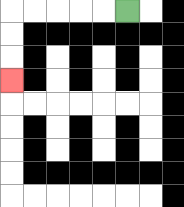{'start': '[5, 0]', 'end': '[0, 3]', 'path_directions': 'L,L,L,L,L,D,D,D', 'path_coordinates': '[[5, 0], [4, 0], [3, 0], [2, 0], [1, 0], [0, 0], [0, 1], [0, 2], [0, 3]]'}